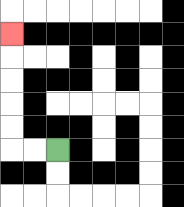{'start': '[2, 6]', 'end': '[0, 1]', 'path_directions': 'L,L,U,U,U,U,U', 'path_coordinates': '[[2, 6], [1, 6], [0, 6], [0, 5], [0, 4], [0, 3], [0, 2], [0, 1]]'}